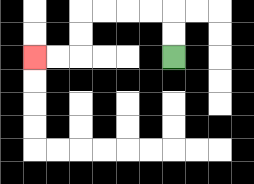{'start': '[7, 2]', 'end': '[1, 2]', 'path_directions': 'U,U,L,L,L,L,D,D,L,L', 'path_coordinates': '[[7, 2], [7, 1], [7, 0], [6, 0], [5, 0], [4, 0], [3, 0], [3, 1], [3, 2], [2, 2], [1, 2]]'}